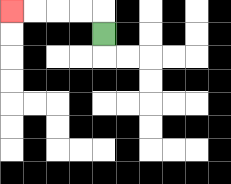{'start': '[4, 1]', 'end': '[0, 0]', 'path_directions': 'U,L,L,L,L', 'path_coordinates': '[[4, 1], [4, 0], [3, 0], [2, 0], [1, 0], [0, 0]]'}